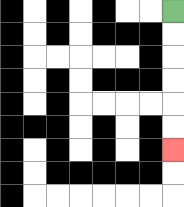{'start': '[7, 0]', 'end': '[7, 6]', 'path_directions': 'D,D,D,D,D,D', 'path_coordinates': '[[7, 0], [7, 1], [7, 2], [7, 3], [7, 4], [7, 5], [7, 6]]'}